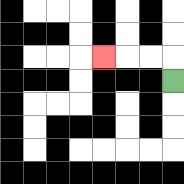{'start': '[7, 3]', 'end': '[4, 2]', 'path_directions': 'U,L,L,L', 'path_coordinates': '[[7, 3], [7, 2], [6, 2], [5, 2], [4, 2]]'}